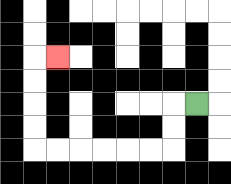{'start': '[8, 4]', 'end': '[2, 2]', 'path_directions': 'L,D,D,L,L,L,L,L,L,U,U,U,U,R', 'path_coordinates': '[[8, 4], [7, 4], [7, 5], [7, 6], [6, 6], [5, 6], [4, 6], [3, 6], [2, 6], [1, 6], [1, 5], [1, 4], [1, 3], [1, 2], [2, 2]]'}